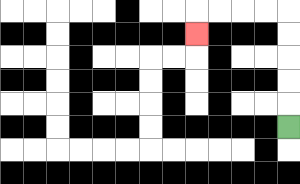{'start': '[12, 5]', 'end': '[8, 1]', 'path_directions': 'U,U,U,U,U,L,L,L,L,D', 'path_coordinates': '[[12, 5], [12, 4], [12, 3], [12, 2], [12, 1], [12, 0], [11, 0], [10, 0], [9, 0], [8, 0], [8, 1]]'}